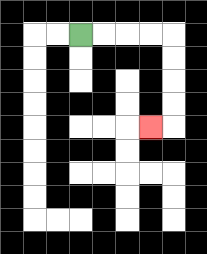{'start': '[3, 1]', 'end': '[6, 5]', 'path_directions': 'R,R,R,R,D,D,D,D,L', 'path_coordinates': '[[3, 1], [4, 1], [5, 1], [6, 1], [7, 1], [7, 2], [7, 3], [7, 4], [7, 5], [6, 5]]'}